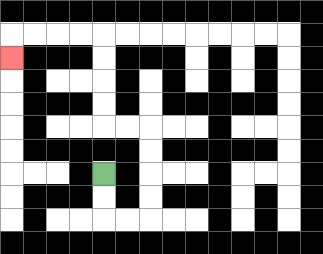{'start': '[4, 7]', 'end': '[0, 2]', 'path_directions': 'D,D,R,R,U,U,U,U,L,L,U,U,U,U,L,L,L,L,D', 'path_coordinates': '[[4, 7], [4, 8], [4, 9], [5, 9], [6, 9], [6, 8], [6, 7], [6, 6], [6, 5], [5, 5], [4, 5], [4, 4], [4, 3], [4, 2], [4, 1], [3, 1], [2, 1], [1, 1], [0, 1], [0, 2]]'}